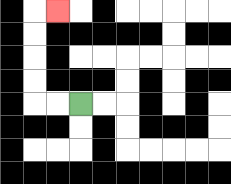{'start': '[3, 4]', 'end': '[2, 0]', 'path_directions': 'L,L,U,U,U,U,R', 'path_coordinates': '[[3, 4], [2, 4], [1, 4], [1, 3], [1, 2], [1, 1], [1, 0], [2, 0]]'}